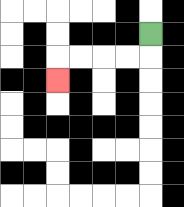{'start': '[6, 1]', 'end': '[2, 3]', 'path_directions': 'D,L,L,L,L,D', 'path_coordinates': '[[6, 1], [6, 2], [5, 2], [4, 2], [3, 2], [2, 2], [2, 3]]'}